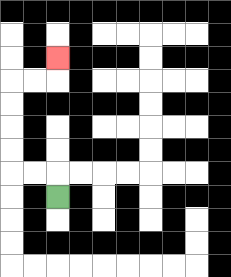{'start': '[2, 8]', 'end': '[2, 2]', 'path_directions': 'U,L,L,U,U,U,U,R,R,U', 'path_coordinates': '[[2, 8], [2, 7], [1, 7], [0, 7], [0, 6], [0, 5], [0, 4], [0, 3], [1, 3], [2, 3], [2, 2]]'}